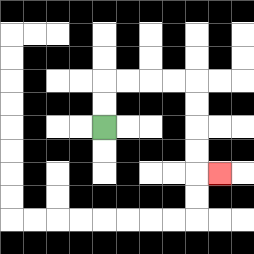{'start': '[4, 5]', 'end': '[9, 7]', 'path_directions': 'U,U,R,R,R,R,D,D,D,D,R', 'path_coordinates': '[[4, 5], [4, 4], [4, 3], [5, 3], [6, 3], [7, 3], [8, 3], [8, 4], [8, 5], [8, 6], [8, 7], [9, 7]]'}